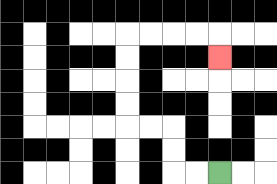{'start': '[9, 7]', 'end': '[9, 2]', 'path_directions': 'L,L,U,U,L,L,U,U,U,U,R,R,R,R,D', 'path_coordinates': '[[9, 7], [8, 7], [7, 7], [7, 6], [7, 5], [6, 5], [5, 5], [5, 4], [5, 3], [5, 2], [5, 1], [6, 1], [7, 1], [8, 1], [9, 1], [9, 2]]'}